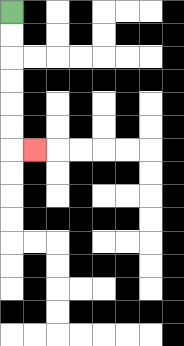{'start': '[0, 0]', 'end': '[1, 6]', 'path_directions': 'D,D,D,D,D,D,R', 'path_coordinates': '[[0, 0], [0, 1], [0, 2], [0, 3], [0, 4], [0, 5], [0, 6], [1, 6]]'}